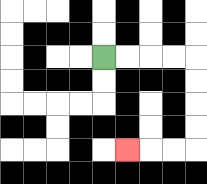{'start': '[4, 2]', 'end': '[5, 6]', 'path_directions': 'R,R,R,R,D,D,D,D,L,L,L', 'path_coordinates': '[[4, 2], [5, 2], [6, 2], [7, 2], [8, 2], [8, 3], [8, 4], [8, 5], [8, 6], [7, 6], [6, 6], [5, 6]]'}